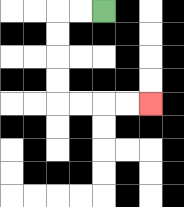{'start': '[4, 0]', 'end': '[6, 4]', 'path_directions': 'L,L,D,D,D,D,R,R,R,R', 'path_coordinates': '[[4, 0], [3, 0], [2, 0], [2, 1], [2, 2], [2, 3], [2, 4], [3, 4], [4, 4], [5, 4], [6, 4]]'}